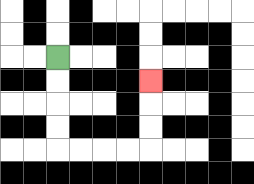{'start': '[2, 2]', 'end': '[6, 3]', 'path_directions': 'D,D,D,D,R,R,R,R,U,U,U', 'path_coordinates': '[[2, 2], [2, 3], [2, 4], [2, 5], [2, 6], [3, 6], [4, 6], [5, 6], [6, 6], [6, 5], [6, 4], [6, 3]]'}